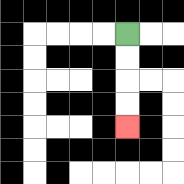{'start': '[5, 1]', 'end': '[5, 5]', 'path_directions': 'D,D,D,D', 'path_coordinates': '[[5, 1], [5, 2], [5, 3], [5, 4], [5, 5]]'}